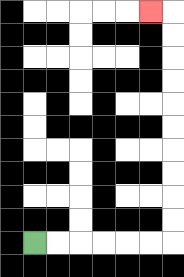{'start': '[1, 10]', 'end': '[6, 0]', 'path_directions': 'R,R,R,R,R,R,U,U,U,U,U,U,U,U,U,U,L', 'path_coordinates': '[[1, 10], [2, 10], [3, 10], [4, 10], [5, 10], [6, 10], [7, 10], [7, 9], [7, 8], [7, 7], [7, 6], [7, 5], [7, 4], [7, 3], [7, 2], [7, 1], [7, 0], [6, 0]]'}